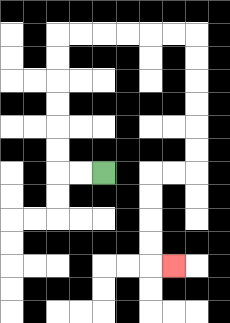{'start': '[4, 7]', 'end': '[7, 11]', 'path_directions': 'L,L,U,U,U,U,U,U,R,R,R,R,R,R,D,D,D,D,D,D,L,L,D,D,D,D,R', 'path_coordinates': '[[4, 7], [3, 7], [2, 7], [2, 6], [2, 5], [2, 4], [2, 3], [2, 2], [2, 1], [3, 1], [4, 1], [5, 1], [6, 1], [7, 1], [8, 1], [8, 2], [8, 3], [8, 4], [8, 5], [8, 6], [8, 7], [7, 7], [6, 7], [6, 8], [6, 9], [6, 10], [6, 11], [7, 11]]'}